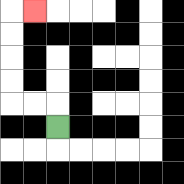{'start': '[2, 5]', 'end': '[1, 0]', 'path_directions': 'U,L,L,U,U,U,U,R', 'path_coordinates': '[[2, 5], [2, 4], [1, 4], [0, 4], [0, 3], [0, 2], [0, 1], [0, 0], [1, 0]]'}